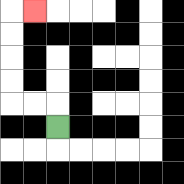{'start': '[2, 5]', 'end': '[1, 0]', 'path_directions': 'U,L,L,U,U,U,U,R', 'path_coordinates': '[[2, 5], [2, 4], [1, 4], [0, 4], [0, 3], [0, 2], [0, 1], [0, 0], [1, 0]]'}